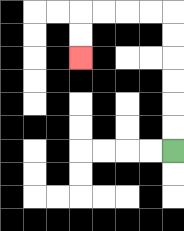{'start': '[7, 6]', 'end': '[3, 2]', 'path_directions': 'U,U,U,U,U,U,L,L,L,L,D,D', 'path_coordinates': '[[7, 6], [7, 5], [7, 4], [7, 3], [7, 2], [7, 1], [7, 0], [6, 0], [5, 0], [4, 0], [3, 0], [3, 1], [3, 2]]'}